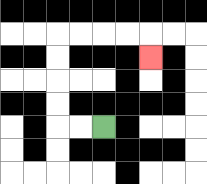{'start': '[4, 5]', 'end': '[6, 2]', 'path_directions': 'L,L,U,U,U,U,R,R,R,R,D', 'path_coordinates': '[[4, 5], [3, 5], [2, 5], [2, 4], [2, 3], [2, 2], [2, 1], [3, 1], [4, 1], [5, 1], [6, 1], [6, 2]]'}